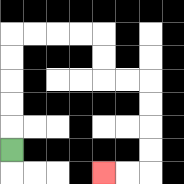{'start': '[0, 6]', 'end': '[4, 7]', 'path_directions': 'U,U,U,U,U,R,R,R,R,D,D,R,R,D,D,D,D,L,L', 'path_coordinates': '[[0, 6], [0, 5], [0, 4], [0, 3], [0, 2], [0, 1], [1, 1], [2, 1], [3, 1], [4, 1], [4, 2], [4, 3], [5, 3], [6, 3], [6, 4], [6, 5], [6, 6], [6, 7], [5, 7], [4, 7]]'}